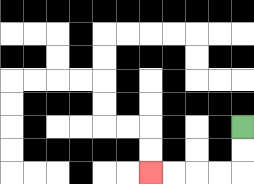{'start': '[10, 5]', 'end': '[6, 7]', 'path_directions': 'D,D,L,L,L,L', 'path_coordinates': '[[10, 5], [10, 6], [10, 7], [9, 7], [8, 7], [7, 7], [6, 7]]'}